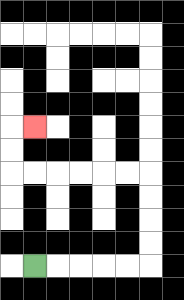{'start': '[1, 11]', 'end': '[1, 5]', 'path_directions': 'R,R,R,R,R,U,U,U,U,L,L,L,L,L,L,U,U,R', 'path_coordinates': '[[1, 11], [2, 11], [3, 11], [4, 11], [5, 11], [6, 11], [6, 10], [6, 9], [6, 8], [6, 7], [5, 7], [4, 7], [3, 7], [2, 7], [1, 7], [0, 7], [0, 6], [0, 5], [1, 5]]'}